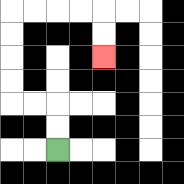{'start': '[2, 6]', 'end': '[4, 2]', 'path_directions': 'U,U,L,L,U,U,U,U,R,R,R,R,D,D', 'path_coordinates': '[[2, 6], [2, 5], [2, 4], [1, 4], [0, 4], [0, 3], [0, 2], [0, 1], [0, 0], [1, 0], [2, 0], [3, 0], [4, 0], [4, 1], [4, 2]]'}